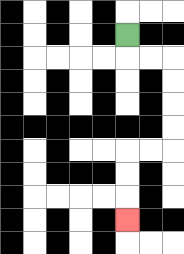{'start': '[5, 1]', 'end': '[5, 9]', 'path_directions': 'D,R,R,D,D,D,D,L,L,D,D,D', 'path_coordinates': '[[5, 1], [5, 2], [6, 2], [7, 2], [7, 3], [7, 4], [7, 5], [7, 6], [6, 6], [5, 6], [5, 7], [5, 8], [5, 9]]'}